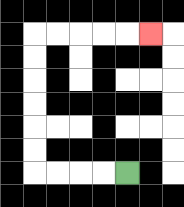{'start': '[5, 7]', 'end': '[6, 1]', 'path_directions': 'L,L,L,L,U,U,U,U,U,U,R,R,R,R,R', 'path_coordinates': '[[5, 7], [4, 7], [3, 7], [2, 7], [1, 7], [1, 6], [1, 5], [1, 4], [1, 3], [1, 2], [1, 1], [2, 1], [3, 1], [4, 1], [5, 1], [6, 1]]'}